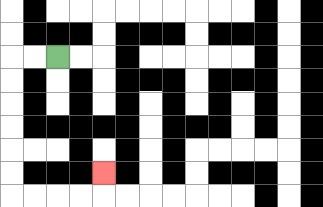{'start': '[2, 2]', 'end': '[4, 7]', 'path_directions': 'L,L,D,D,D,D,D,D,R,R,R,R,U', 'path_coordinates': '[[2, 2], [1, 2], [0, 2], [0, 3], [0, 4], [0, 5], [0, 6], [0, 7], [0, 8], [1, 8], [2, 8], [3, 8], [4, 8], [4, 7]]'}